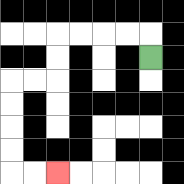{'start': '[6, 2]', 'end': '[2, 7]', 'path_directions': 'U,L,L,L,L,D,D,L,L,D,D,D,D,R,R', 'path_coordinates': '[[6, 2], [6, 1], [5, 1], [4, 1], [3, 1], [2, 1], [2, 2], [2, 3], [1, 3], [0, 3], [0, 4], [0, 5], [0, 6], [0, 7], [1, 7], [2, 7]]'}